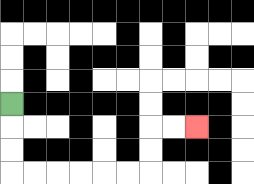{'start': '[0, 4]', 'end': '[8, 5]', 'path_directions': 'D,D,D,R,R,R,R,R,R,U,U,R,R', 'path_coordinates': '[[0, 4], [0, 5], [0, 6], [0, 7], [1, 7], [2, 7], [3, 7], [4, 7], [5, 7], [6, 7], [6, 6], [6, 5], [7, 5], [8, 5]]'}